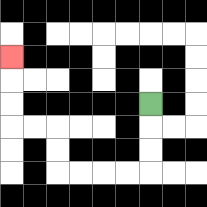{'start': '[6, 4]', 'end': '[0, 2]', 'path_directions': 'D,D,D,L,L,L,L,U,U,L,L,U,U,U', 'path_coordinates': '[[6, 4], [6, 5], [6, 6], [6, 7], [5, 7], [4, 7], [3, 7], [2, 7], [2, 6], [2, 5], [1, 5], [0, 5], [0, 4], [0, 3], [0, 2]]'}